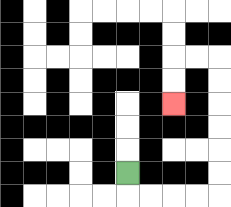{'start': '[5, 7]', 'end': '[7, 4]', 'path_directions': 'D,R,R,R,R,U,U,U,U,U,U,L,L,D,D', 'path_coordinates': '[[5, 7], [5, 8], [6, 8], [7, 8], [8, 8], [9, 8], [9, 7], [9, 6], [9, 5], [9, 4], [9, 3], [9, 2], [8, 2], [7, 2], [7, 3], [7, 4]]'}